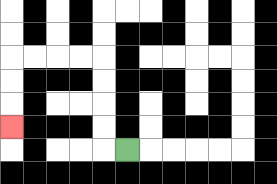{'start': '[5, 6]', 'end': '[0, 5]', 'path_directions': 'L,U,U,U,U,L,L,L,L,D,D,D', 'path_coordinates': '[[5, 6], [4, 6], [4, 5], [4, 4], [4, 3], [4, 2], [3, 2], [2, 2], [1, 2], [0, 2], [0, 3], [0, 4], [0, 5]]'}